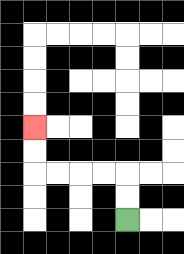{'start': '[5, 9]', 'end': '[1, 5]', 'path_directions': 'U,U,L,L,L,L,U,U', 'path_coordinates': '[[5, 9], [5, 8], [5, 7], [4, 7], [3, 7], [2, 7], [1, 7], [1, 6], [1, 5]]'}